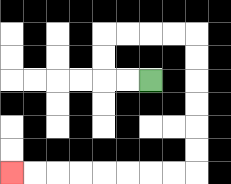{'start': '[6, 3]', 'end': '[0, 7]', 'path_directions': 'L,L,U,U,R,R,R,R,D,D,D,D,D,D,L,L,L,L,L,L,L,L', 'path_coordinates': '[[6, 3], [5, 3], [4, 3], [4, 2], [4, 1], [5, 1], [6, 1], [7, 1], [8, 1], [8, 2], [8, 3], [8, 4], [8, 5], [8, 6], [8, 7], [7, 7], [6, 7], [5, 7], [4, 7], [3, 7], [2, 7], [1, 7], [0, 7]]'}